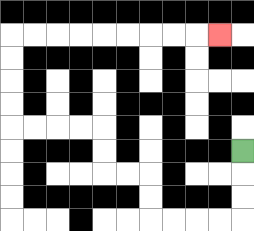{'start': '[10, 6]', 'end': '[9, 1]', 'path_directions': 'D,D,D,L,L,L,L,U,U,L,L,U,U,L,L,L,L,U,U,U,U,R,R,R,R,R,R,R,R,R', 'path_coordinates': '[[10, 6], [10, 7], [10, 8], [10, 9], [9, 9], [8, 9], [7, 9], [6, 9], [6, 8], [6, 7], [5, 7], [4, 7], [4, 6], [4, 5], [3, 5], [2, 5], [1, 5], [0, 5], [0, 4], [0, 3], [0, 2], [0, 1], [1, 1], [2, 1], [3, 1], [4, 1], [5, 1], [6, 1], [7, 1], [8, 1], [9, 1]]'}